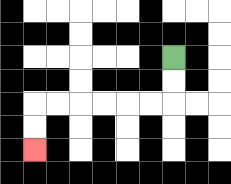{'start': '[7, 2]', 'end': '[1, 6]', 'path_directions': 'D,D,L,L,L,L,L,L,D,D', 'path_coordinates': '[[7, 2], [7, 3], [7, 4], [6, 4], [5, 4], [4, 4], [3, 4], [2, 4], [1, 4], [1, 5], [1, 6]]'}